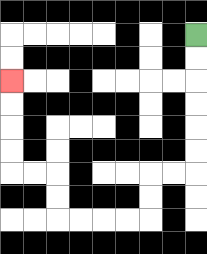{'start': '[8, 1]', 'end': '[0, 3]', 'path_directions': 'D,D,D,D,D,D,L,L,D,D,L,L,L,L,U,U,L,L,U,U,U,U', 'path_coordinates': '[[8, 1], [8, 2], [8, 3], [8, 4], [8, 5], [8, 6], [8, 7], [7, 7], [6, 7], [6, 8], [6, 9], [5, 9], [4, 9], [3, 9], [2, 9], [2, 8], [2, 7], [1, 7], [0, 7], [0, 6], [0, 5], [0, 4], [0, 3]]'}